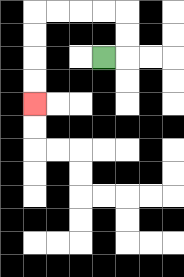{'start': '[4, 2]', 'end': '[1, 4]', 'path_directions': 'R,U,U,L,L,L,L,D,D,D,D', 'path_coordinates': '[[4, 2], [5, 2], [5, 1], [5, 0], [4, 0], [3, 0], [2, 0], [1, 0], [1, 1], [1, 2], [1, 3], [1, 4]]'}